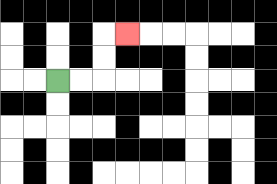{'start': '[2, 3]', 'end': '[5, 1]', 'path_directions': 'R,R,U,U,R', 'path_coordinates': '[[2, 3], [3, 3], [4, 3], [4, 2], [4, 1], [5, 1]]'}